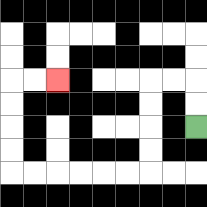{'start': '[8, 5]', 'end': '[2, 3]', 'path_directions': 'U,U,L,L,D,D,D,D,L,L,L,L,L,L,U,U,U,U,R,R', 'path_coordinates': '[[8, 5], [8, 4], [8, 3], [7, 3], [6, 3], [6, 4], [6, 5], [6, 6], [6, 7], [5, 7], [4, 7], [3, 7], [2, 7], [1, 7], [0, 7], [0, 6], [0, 5], [0, 4], [0, 3], [1, 3], [2, 3]]'}